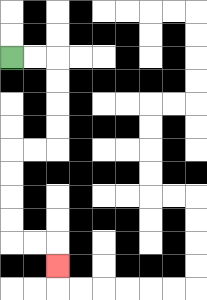{'start': '[0, 2]', 'end': '[2, 11]', 'path_directions': 'R,R,D,D,D,D,L,L,D,D,D,D,R,R,D', 'path_coordinates': '[[0, 2], [1, 2], [2, 2], [2, 3], [2, 4], [2, 5], [2, 6], [1, 6], [0, 6], [0, 7], [0, 8], [0, 9], [0, 10], [1, 10], [2, 10], [2, 11]]'}